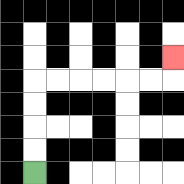{'start': '[1, 7]', 'end': '[7, 2]', 'path_directions': 'U,U,U,U,R,R,R,R,R,R,U', 'path_coordinates': '[[1, 7], [1, 6], [1, 5], [1, 4], [1, 3], [2, 3], [3, 3], [4, 3], [5, 3], [6, 3], [7, 3], [7, 2]]'}